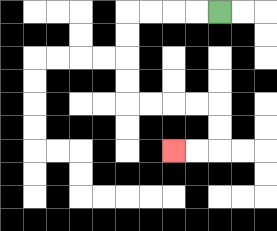{'start': '[9, 0]', 'end': '[7, 6]', 'path_directions': 'L,L,L,L,D,D,D,D,R,R,R,R,D,D,L,L', 'path_coordinates': '[[9, 0], [8, 0], [7, 0], [6, 0], [5, 0], [5, 1], [5, 2], [5, 3], [5, 4], [6, 4], [7, 4], [8, 4], [9, 4], [9, 5], [9, 6], [8, 6], [7, 6]]'}